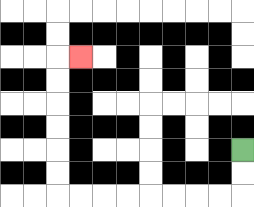{'start': '[10, 6]', 'end': '[3, 2]', 'path_directions': 'D,D,L,L,L,L,L,L,L,L,U,U,U,U,U,U,R', 'path_coordinates': '[[10, 6], [10, 7], [10, 8], [9, 8], [8, 8], [7, 8], [6, 8], [5, 8], [4, 8], [3, 8], [2, 8], [2, 7], [2, 6], [2, 5], [2, 4], [2, 3], [2, 2], [3, 2]]'}